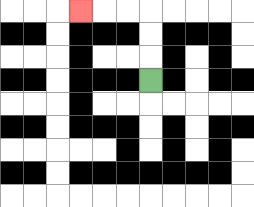{'start': '[6, 3]', 'end': '[3, 0]', 'path_directions': 'U,U,U,L,L,L', 'path_coordinates': '[[6, 3], [6, 2], [6, 1], [6, 0], [5, 0], [4, 0], [3, 0]]'}